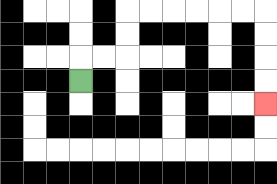{'start': '[3, 3]', 'end': '[11, 4]', 'path_directions': 'U,R,R,U,U,R,R,R,R,R,R,D,D,D,D', 'path_coordinates': '[[3, 3], [3, 2], [4, 2], [5, 2], [5, 1], [5, 0], [6, 0], [7, 0], [8, 0], [9, 0], [10, 0], [11, 0], [11, 1], [11, 2], [11, 3], [11, 4]]'}